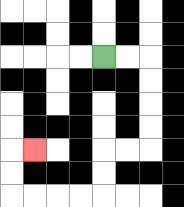{'start': '[4, 2]', 'end': '[1, 6]', 'path_directions': 'R,R,D,D,D,D,L,L,D,D,L,L,L,L,U,U,R', 'path_coordinates': '[[4, 2], [5, 2], [6, 2], [6, 3], [6, 4], [6, 5], [6, 6], [5, 6], [4, 6], [4, 7], [4, 8], [3, 8], [2, 8], [1, 8], [0, 8], [0, 7], [0, 6], [1, 6]]'}